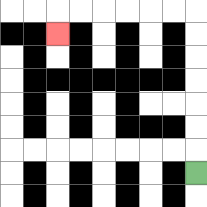{'start': '[8, 7]', 'end': '[2, 1]', 'path_directions': 'U,U,U,U,U,U,U,L,L,L,L,L,L,D', 'path_coordinates': '[[8, 7], [8, 6], [8, 5], [8, 4], [8, 3], [8, 2], [8, 1], [8, 0], [7, 0], [6, 0], [5, 0], [4, 0], [3, 0], [2, 0], [2, 1]]'}